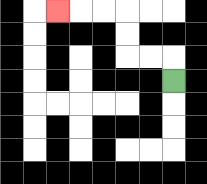{'start': '[7, 3]', 'end': '[2, 0]', 'path_directions': 'U,L,L,U,U,L,L,L', 'path_coordinates': '[[7, 3], [7, 2], [6, 2], [5, 2], [5, 1], [5, 0], [4, 0], [3, 0], [2, 0]]'}